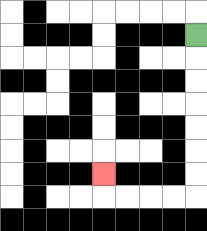{'start': '[8, 1]', 'end': '[4, 7]', 'path_directions': 'D,D,D,D,D,D,D,L,L,L,L,U', 'path_coordinates': '[[8, 1], [8, 2], [8, 3], [8, 4], [8, 5], [8, 6], [8, 7], [8, 8], [7, 8], [6, 8], [5, 8], [4, 8], [4, 7]]'}